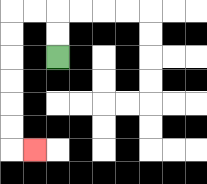{'start': '[2, 2]', 'end': '[1, 6]', 'path_directions': 'U,U,L,L,D,D,D,D,D,D,R', 'path_coordinates': '[[2, 2], [2, 1], [2, 0], [1, 0], [0, 0], [0, 1], [0, 2], [0, 3], [0, 4], [0, 5], [0, 6], [1, 6]]'}